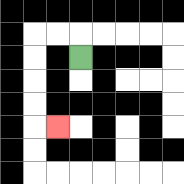{'start': '[3, 2]', 'end': '[2, 5]', 'path_directions': 'U,L,L,D,D,D,D,R', 'path_coordinates': '[[3, 2], [3, 1], [2, 1], [1, 1], [1, 2], [1, 3], [1, 4], [1, 5], [2, 5]]'}